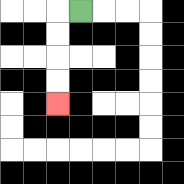{'start': '[3, 0]', 'end': '[2, 4]', 'path_directions': 'L,D,D,D,D', 'path_coordinates': '[[3, 0], [2, 0], [2, 1], [2, 2], [2, 3], [2, 4]]'}